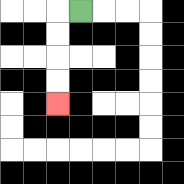{'start': '[3, 0]', 'end': '[2, 4]', 'path_directions': 'L,D,D,D,D', 'path_coordinates': '[[3, 0], [2, 0], [2, 1], [2, 2], [2, 3], [2, 4]]'}